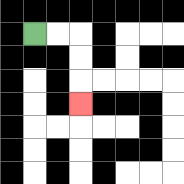{'start': '[1, 1]', 'end': '[3, 4]', 'path_directions': 'R,R,D,D,D', 'path_coordinates': '[[1, 1], [2, 1], [3, 1], [3, 2], [3, 3], [3, 4]]'}